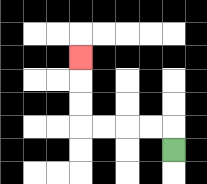{'start': '[7, 6]', 'end': '[3, 2]', 'path_directions': 'U,L,L,L,L,U,U,U', 'path_coordinates': '[[7, 6], [7, 5], [6, 5], [5, 5], [4, 5], [3, 5], [3, 4], [3, 3], [3, 2]]'}